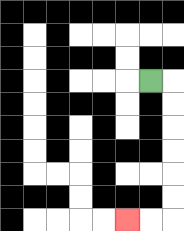{'start': '[6, 3]', 'end': '[5, 9]', 'path_directions': 'R,D,D,D,D,D,D,L,L', 'path_coordinates': '[[6, 3], [7, 3], [7, 4], [7, 5], [7, 6], [7, 7], [7, 8], [7, 9], [6, 9], [5, 9]]'}